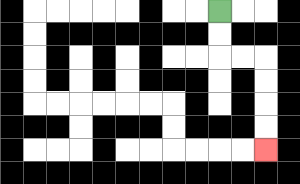{'start': '[9, 0]', 'end': '[11, 6]', 'path_directions': 'D,D,R,R,D,D,D,D', 'path_coordinates': '[[9, 0], [9, 1], [9, 2], [10, 2], [11, 2], [11, 3], [11, 4], [11, 5], [11, 6]]'}